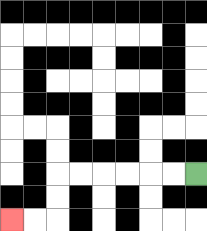{'start': '[8, 7]', 'end': '[0, 9]', 'path_directions': 'L,L,L,L,L,L,D,D,L,L', 'path_coordinates': '[[8, 7], [7, 7], [6, 7], [5, 7], [4, 7], [3, 7], [2, 7], [2, 8], [2, 9], [1, 9], [0, 9]]'}